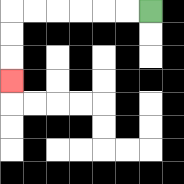{'start': '[6, 0]', 'end': '[0, 3]', 'path_directions': 'L,L,L,L,L,L,D,D,D', 'path_coordinates': '[[6, 0], [5, 0], [4, 0], [3, 0], [2, 0], [1, 0], [0, 0], [0, 1], [0, 2], [0, 3]]'}